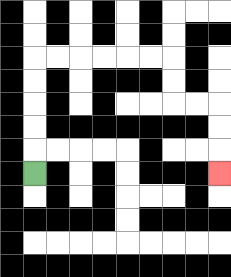{'start': '[1, 7]', 'end': '[9, 7]', 'path_directions': 'U,U,U,U,U,R,R,R,R,R,R,D,D,R,R,D,D,D', 'path_coordinates': '[[1, 7], [1, 6], [1, 5], [1, 4], [1, 3], [1, 2], [2, 2], [3, 2], [4, 2], [5, 2], [6, 2], [7, 2], [7, 3], [7, 4], [8, 4], [9, 4], [9, 5], [9, 6], [9, 7]]'}